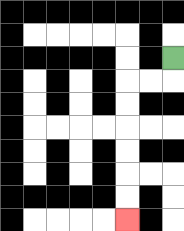{'start': '[7, 2]', 'end': '[5, 9]', 'path_directions': 'D,L,L,D,D,D,D,D,D', 'path_coordinates': '[[7, 2], [7, 3], [6, 3], [5, 3], [5, 4], [5, 5], [5, 6], [5, 7], [5, 8], [5, 9]]'}